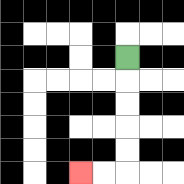{'start': '[5, 2]', 'end': '[3, 7]', 'path_directions': 'D,D,D,D,D,L,L', 'path_coordinates': '[[5, 2], [5, 3], [5, 4], [5, 5], [5, 6], [5, 7], [4, 7], [3, 7]]'}